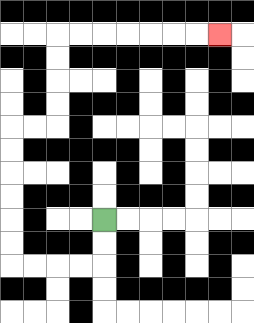{'start': '[4, 9]', 'end': '[9, 1]', 'path_directions': 'D,D,L,L,L,L,U,U,U,U,U,U,R,R,U,U,U,U,R,R,R,R,R,R,R', 'path_coordinates': '[[4, 9], [4, 10], [4, 11], [3, 11], [2, 11], [1, 11], [0, 11], [0, 10], [0, 9], [0, 8], [0, 7], [0, 6], [0, 5], [1, 5], [2, 5], [2, 4], [2, 3], [2, 2], [2, 1], [3, 1], [4, 1], [5, 1], [6, 1], [7, 1], [8, 1], [9, 1]]'}